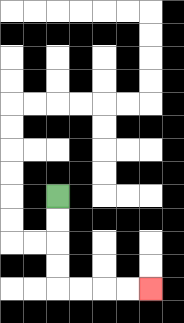{'start': '[2, 8]', 'end': '[6, 12]', 'path_directions': 'D,D,D,D,R,R,R,R', 'path_coordinates': '[[2, 8], [2, 9], [2, 10], [2, 11], [2, 12], [3, 12], [4, 12], [5, 12], [6, 12]]'}